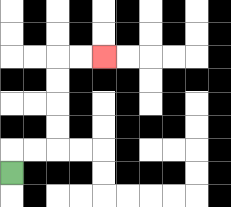{'start': '[0, 7]', 'end': '[4, 2]', 'path_directions': 'U,R,R,U,U,U,U,R,R', 'path_coordinates': '[[0, 7], [0, 6], [1, 6], [2, 6], [2, 5], [2, 4], [2, 3], [2, 2], [3, 2], [4, 2]]'}